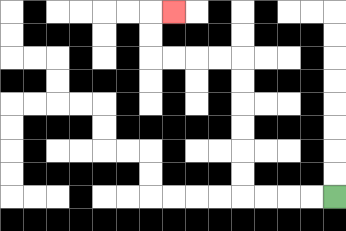{'start': '[14, 8]', 'end': '[7, 0]', 'path_directions': 'L,L,L,L,U,U,U,U,U,U,L,L,L,L,U,U,R', 'path_coordinates': '[[14, 8], [13, 8], [12, 8], [11, 8], [10, 8], [10, 7], [10, 6], [10, 5], [10, 4], [10, 3], [10, 2], [9, 2], [8, 2], [7, 2], [6, 2], [6, 1], [6, 0], [7, 0]]'}